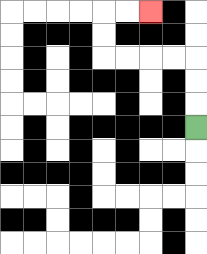{'start': '[8, 5]', 'end': '[6, 0]', 'path_directions': 'U,U,U,L,L,L,L,U,U,R,R', 'path_coordinates': '[[8, 5], [8, 4], [8, 3], [8, 2], [7, 2], [6, 2], [5, 2], [4, 2], [4, 1], [4, 0], [5, 0], [6, 0]]'}